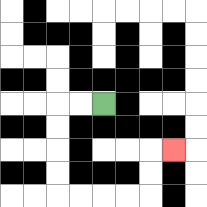{'start': '[4, 4]', 'end': '[7, 6]', 'path_directions': 'L,L,D,D,D,D,R,R,R,R,U,U,R', 'path_coordinates': '[[4, 4], [3, 4], [2, 4], [2, 5], [2, 6], [2, 7], [2, 8], [3, 8], [4, 8], [5, 8], [6, 8], [6, 7], [6, 6], [7, 6]]'}